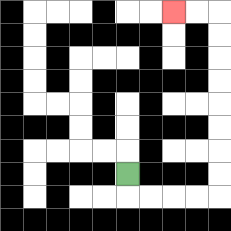{'start': '[5, 7]', 'end': '[7, 0]', 'path_directions': 'D,R,R,R,R,U,U,U,U,U,U,U,U,L,L', 'path_coordinates': '[[5, 7], [5, 8], [6, 8], [7, 8], [8, 8], [9, 8], [9, 7], [9, 6], [9, 5], [9, 4], [9, 3], [9, 2], [9, 1], [9, 0], [8, 0], [7, 0]]'}